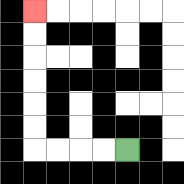{'start': '[5, 6]', 'end': '[1, 0]', 'path_directions': 'L,L,L,L,U,U,U,U,U,U', 'path_coordinates': '[[5, 6], [4, 6], [3, 6], [2, 6], [1, 6], [1, 5], [1, 4], [1, 3], [1, 2], [1, 1], [1, 0]]'}